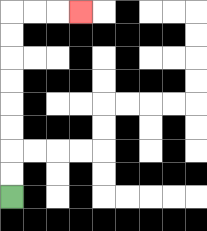{'start': '[0, 8]', 'end': '[3, 0]', 'path_directions': 'U,U,U,U,U,U,U,U,R,R,R', 'path_coordinates': '[[0, 8], [0, 7], [0, 6], [0, 5], [0, 4], [0, 3], [0, 2], [0, 1], [0, 0], [1, 0], [2, 0], [3, 0]]'}